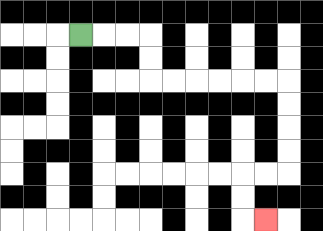{'start': '[3, 1]', 'end': '[11, 9]', 'path_directions': 'R,R,R,D,D,R,R,R,R,R,R,D,D,D,D,L,L,D,D,R', 'path_coordinates': '[[3, 1], [4, 1], [5, 1], [6, 1], [6, 2], [6, 3], [7, 3], [8, 3], [9, 3], [10, 3], [11, 3], [12, 3], [12, 4], [12, 5], [12, 6], [12, 7], [11, 7], [10, 7], [10, 8], [10, 9], [11, 9]]'}